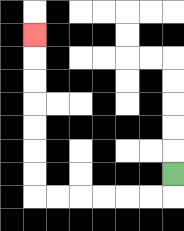{'start': '[7, 7]', 'end': '[1, 1]', 'path_directions': 'D,L,L,L,L,L,L,U,U,U,U,U,U,U', 'path_coordinates': '[[7, 7], [7, 8], [6, 8], [5, 8], [4, 8], [3, 8], [2, 8], [1, 8], [1, 7], [1, 6], [1, 5], [1, 4], [1, 3], [1, 2], [1, 1]]'}